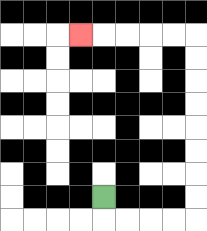{'start': '[4, 8]', 'end': '[3, 1]', 'path_directions': 'D,R,R,R,R,U,U,U,U,U,U,U,U,L,L,L,L,L', 'path_coordinates': '[[4, 8], [4, 9], [5, 9], [6, 9], [7, 9], [8, 9], [8, 8], [8, 7], [8, 6], [8, 5], [8, 4], [8, 3], [8, 2], [8, 1], [7, 1], [6, 1], [5, 1], [4, 1], [3, 1]]'}